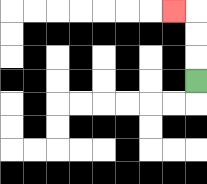{'start': '[8, 3]', 'end': '[7, 0]', 'path_directions': 'U,U,U,L', 'path_coordinates': '[[8, 3], [8, 2], [8, 1], [8, 0], [7, 0]]'}